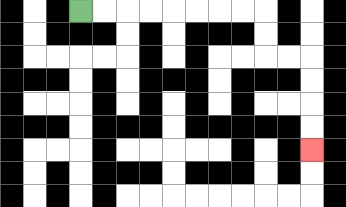{'start': '[3, 0]', 'end': '[13, 6]', 'path_directions': 'R,R,R,R,R,R,R,R,D,D,R,R,D,D,D,D', 'path_coordinates': '[[3, 0], [4, 0], [5, 0], [6, 0], [7, 0], [8, 0], [9, 0], [10, 0], [11, 0], [11, 1], [11, 2], [12, 2], [13, 2], [13, 3], [13, 4], [13, 5], [13, 6]]'}